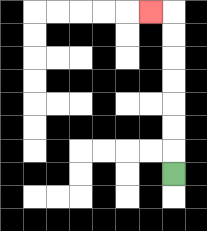{'start': '[7, 7]', 'end': '[6, 0]', 'path_directions': 'U,U,U,U,U,U,U,L', 'path_coordinates': '[[7, 7], [7, 6], [7, 5], [7, 4], [7, 3], [7, 2], [7, 1], [7, 0], [6, 0]]'}